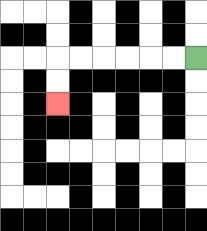{'start': '[8, 2]', 'end': '[2, 4]', 'path_directions': 'L,L,L,L,L,L,D,D', 'path_coordinates': '[[8, 2], [7, 2], [6, 2], [5, 2], [4, 2], [3, 2], [2, 2], [2, 3], [2, 4]]'}